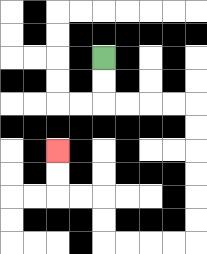{'start': '[4, 2]', 'end': '[2, 6]', 'path_directions': 'D,D,R,R,R,R,D,D,D,D,D,D,L,L,L,L,U,U,L,L,U,U', 'path_coordinates': '[[4, 2], [4, 3], [4, 4], [5, 4], [6, 4], [7, 4], [8, 4], [8, 5], [8, 6], [8, 7], [8, 8], [8, 9], [8, 10], [7, 10], [6, 10], [5, 10], [4, 10], [4, 9], [4, 8], [3, 8], [2, 8], [2, 7], [2, 6]]'}